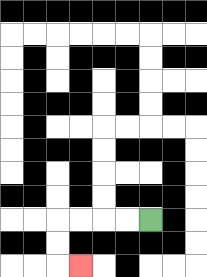{'start': '[6, 9]', 'end': '[3, 11]', 'path_directions': 'L,L,L,L,D,D,R', 'path_coordinates': '[[6, 9], [5, 9], [4, 9], [3, 9], [2, 9], [2, 10], [2, 11], [3, 11]]'}